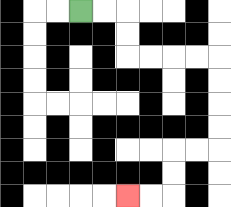{'start': '[3, 0]', 'end': '[5, 8]', 'path_directions': 'R,R,D,D,R,R,R,R,D,D,D,D,L,L,D,D,L,L', 'path_coordinates': '[[3, 0], [4, 0], [5, 0], [5, 1], [5, 2], [6, 2], [7, 2], [8, 2], [9, 2], [9, 3], [9, 4], [9, 5], [9, 6], [8, 6], [7, 6], [7, 7], [7, 8], [6, 8], [5, 8]]'}